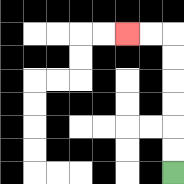{'start': '[7, 7]', 'end': '[5, 1]', 'path_directions': 'U,U,U,U,U,U,L,L', 'path_coordinates': '[[7, 7], [7, 6], [7, 5], [7, 4], [7, 3], [7, 2], [7, 1], [6, 1], [5, 1]]'}